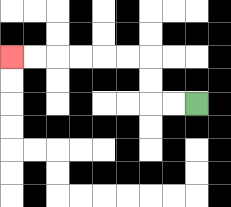{'start': '[8, 4]', 'end': '[0, 2]', 'path_directions': 'L,L,U,U,L,L,L,L,L,L', 'path_coordinates': '[[8, 4], [7, 4], [6, 4], [6, 3], [6, 2], [5, 2], [4, 2], [3, 2], [2, 2], [1, 2], [0, 2]]'}